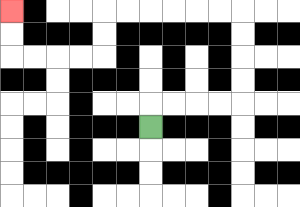{'start': '[6, 5]', 'end': '[0, 0]', 'path_directions': 'U,R,R,R,R,U,U,U,U,L,L,L,L,L,L,D,D,L,L,L,L,U,U', 'path_coordinates': '[[6, 5], [6, 4], [7, 4], [8, 4], [9, 4], [10, 4], [10, 3], [10, 2], [10, 1], [10, 0], [9, 0], [8, 0], [7, 0], [6, 0], [5, 0], [4, 0], [4, 1], [4, 2], [3, 2], [2, 2], [1, 2], [0, 2], [0, 1], [0, 0]]'}